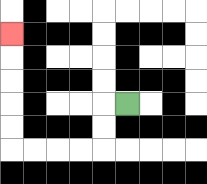{'start': '[5, 4]', 'end': '[0, 1]', 'path_directions': 'L,D,D,L,L,L,L,U,U,U,U,U', 'path_coordinates': '[[5, 4], [4, 4], [4, 5], [4, 6], [3, 6], [2, 6], [1, 6], [0, 6], [0, 5], [0, 4], [0, 3], [0, 2], [0, 1]]'}